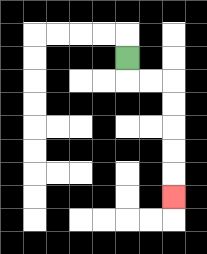{'start': '[5, 2]', 'end': '[7, 8]', 'path_directions': 'D,R,R,D,D,D,D,D', 'path_coordinates': '[[5, 2], [5, 3], [6, 3], [7, 3], [7, 4], [7, 5], [7, 6], [7, 7], [7, 8]]'}